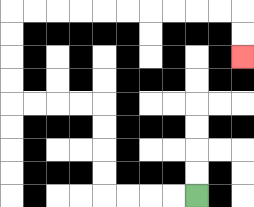{'start': '[8, 8]', 'end': '[10, 2]', 'path_directions': 'L,L,L,L,U,U,U,U,L,L,L,L,U,U,U,U,R,R,R,R,R,R,R,R,R,R,D,D', 'path_coordinates': '[[8, 8], [7, 8], [6, 8], [5, 8], [4, 8], [4, 7], [4, 6], [4, 5], [4, 4], [3, 4], [2, 4], [1, 4], [0, 4], [0, 3], [0, 2], [0, 1], [0, 0], [1, 0], [2, 0], [3, 0], [4, 0], [5, 0], [6, 0], [7, 0], [8, 0], [9, 0], [10, 0], [10, 1], [10, 2]]'}